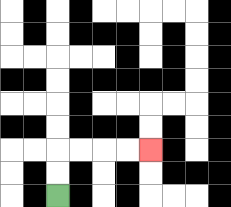{'start': '[2, 8]', 'end': '[6, 6]', 'path_directions': 'U,U,R,R,R,R', 'path_coordinates': '[[2, 8], [2, 7], [2, 6], [3, 6], [4, 6], [5, 6], [6, 6]]'}